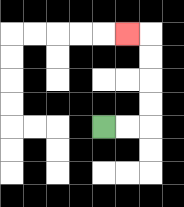{'start': '[4, 5]', 'end': '[5, 1]', 'path_directions': 'R,R,U,U,U,U,L', 'path_coordinates': '[[4, 5], [5, 5], [6, 5], [6, 4], [6, 3], [6, 2], [6, 1], [5, 1]]'}